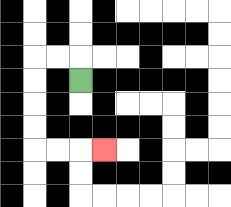{'start': '[3, 3]', 'end': '[4, 6]', 'path_directions': 'U,L,L,D,D,D,D,R,R,R', 'path_coordinates': '[[3, 3], [3, 2], [2, 2], [1, 2], [1, 3], [1, 4], [1, 5], [1, 6], [2, 6], [3, 6], [4, 6]]'}